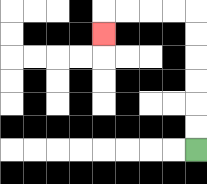{'start': '[8, 6]', 'end': '[4, 1]', 'path_directions': 'U,U,U,U,U,U,L,L,L,L,D', 'path_coordinates': '[[8, 6], [8, 5], [8, 4], [8, 3], [8, 2], [8, 1], [8, 0], [7, 0], [6, 0], [5, 0], [4, 0], [4, 1]]'}